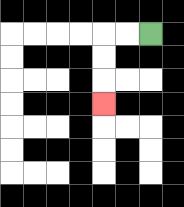{'start': '[6, 1]', 'end': '[4, 4]', 'path_directions': 'L,L,D,D,D', 'path_coordinates': '[[6, 1], [5, 1], [4, 1], [4, 2], [4, 3], [4, 4]]'}